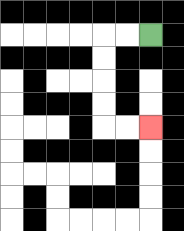{'start': '[6, 1]', 'end': '[6, 5]', 'path_directions': 'L,L,D,D,D,D,R,R', 'path_coordinates': '[[6, 1], [5, 1], [4, 1], [4, 2], [4, 3], [4, 4], [4, 5], [5, 5], [6, 5]]'}